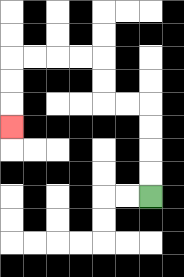{'start': '[6, 8]', 'end': '[0, 5]', 'path_directions': 'U,U,U,U,L,L,U,U,L,L,L,L,D,D,D', 'path_coordinates': '[[6, 8], [6, 7], [6, 6], [6, 5], [6, 4], [5, 4], [4, 4], [4, 3], [4, 2], [3, 2], [2, 2], [1, 2], [0, 2], [0, 3], [0, 4], [0, 5]]'}